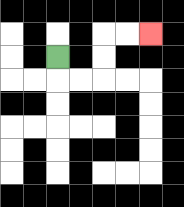{'start': '[2, 2]', 'end': '[6, 1]', 'path_directions': 'D,R,R,U,U,R,R', 'path_coordinates': '[[2, 2], [2, 3], [3, 3], [4, 3], [4, 2], [4, 1], [5, 1], [6, 1]]'}